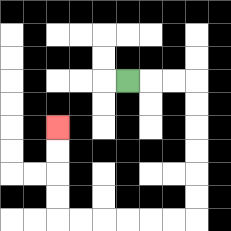{'start': '[5, 3]', 'end': '[2, 5]', 'path_directions': 'R,R,R,D,D,D,D,D,D,L,L,L,L,L,L,U,U,U,U', 'path_coordinates': '[[5, 3], [6, 3], [7, 3], [8, 3], [8, 4], [8, 5], [8, 6], [8, 7], [8, 8], [8, 9], [7, 9], [6, 9], [5, 9], [4, 9], [3, 9], [2, 9], [2, 8], [2, 7], [2, 6], [2, 5]]'}